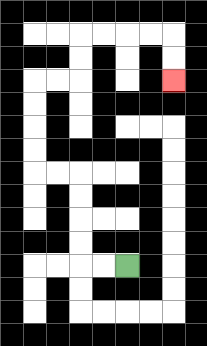{'start': '[5, 11]', 'end': '[7, 3]', 'path_directions': 'L,L,U,U,U,U,L,L,U,U,U,U,R,R,U,U,R,R,R,R,D,D', 'path_coordinates': '[[5, 11], [4, 11], [3, 11], [3, 10], [3, 9], [3, 8], [3, 7], [2, 7], [1, 7], [1, 6], [1, 5], [1, 4], [1, 3], [2, 3], [3, 3], [3, 2], [3, 1], [4, 1], [5, 1], [6, 1], [7, 1], [7, 2], [7, 3]]'}